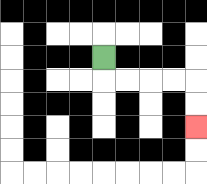{'start': '[4, 2]', 'end': '[8, 5]', 'path_directions': 'D,R,R,R,R,D,D', 'path_coordinates': '[[4, 2], [4, 3], [5, 3], [6, 3], [7, 3], [8, 3], [8, 4], [8, 5]]'}